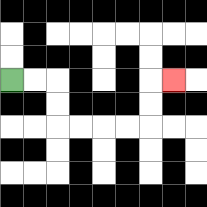{'start': '[0, 3]', 'end': '[7, 3]', 'path_directions': 'R,R,D,D,R,R,R,R,U,U,R', 'path_coordinates': '[[0, 3], [1, 3], [2, 3], [2, 4], [2, 5], [3, 5], [4, 5], [5, 5], [6, 5], [6, 4], [6, 3], [7, 3]]'}